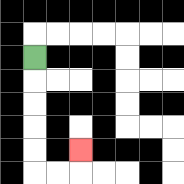{'start': '[1, 2]', 'end': '[3, 6]', 'path_directions': 'D,D,D,D,D,R,R,U', 'path_coordinates': '[[1, 2], [1, 3], [1, 4], [1, 5], [1, 6], [1, 7], [2, 7], [3, 7], [3, 6]]'}